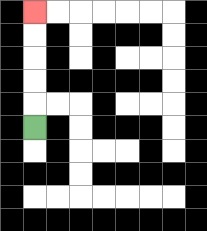{'start': '[1, 5]', 'end': '[1, 0]', 'path_directions': 'U,U,U,U,U', 'path_coordinates': '[[1, 5], [1, 4], [1, 3], [1, 2], [1, 1], [1, 0]]'}